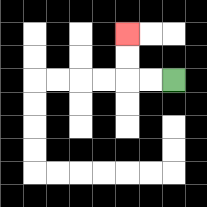{'start': '[7, 3]', 'end': '[5, 1]', 'path_directions': 'L,L,U,U', 'path_coordinates': '[[7, 3], [6, 3], [5, 3], [5, 2], [5, 1]]'}